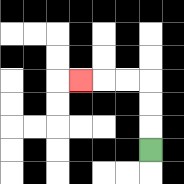{'start': '[6, 6]', 'end': '[3, 3]', 'path_directions': 'U,U,U,L,L,L', 'path_coordinates': '[[6, 6], [6, 5], [6, 4], [6, 3], [5, 3], [4, 3], [3, 3]]'}